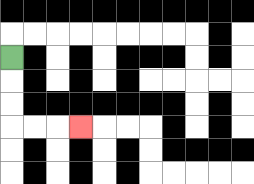{'start': '[0, 2]', 'end': '[3, 5]', 'path_directions': 'D,D,D,R,R,R', 'path_coordinates': '[[0, 2], [0, 3], [0, 4], [0, 5], [1, 5], [2, 5], [3, 5]]'}